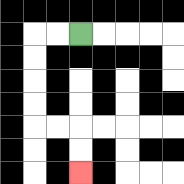{'start': '[3, 1]', 'end': '[3, 7]', 'path_directions': 'L,L,D,D,D,D,R,R,D,D', 'path_coordinates': '[[3, 1], [2, 1], [1, 1], [1, 2], [1, 3], [1, 4], [1, 5], [2, 5], [3, 5], [3, 6], [3, 7]]'}